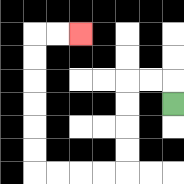{'start': '[7, 4]', 'end': '[3, 1]', 'path_directions': 'U,L,L,D,D,D,D,L,L,L,L,U,U,U,U,U,U,R,R', 'path_coordinates': '[[7, 4], [7, 3], [6, 3], [5, 3], [5, 4], [5, 5], [5, 6], [5, 7], [4, 7], [3, 7], [2, 7], [1, 7], [1, 6], [1, 5], [1, 4], [1, 3], [1, 2], [1, 1], [2, 1], [3, 1]]'}